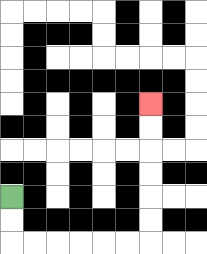{'start': '[0, 8]', 'end': '[6, 4]', 'path_directions': 'D,D,R,R,R,R,R,R,U,U,U,U,U,U', 'path_coordinates': '[[0, 8], [0, 9], [0, 10], [1, 10], [2, 10], [3, 10], [4, 10], [5, 10], [6, 10], [6, 9], [6, 8], [6, 7], [6, 6], [6, 5], [6, 4]]'}